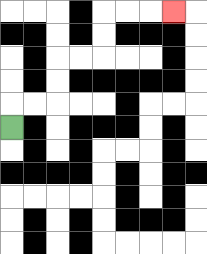{'start': '[0, 5]', 'end': '[7, 0]', 'path_directions': 'U,R,R,U,U,R,R,U,U,R,R,R', 'path_coordinates': '[[0, 5], [0, 4], [1, 4], [2, 4], [2, 3], [2, 2], [3, 2], [4, 2], [4, 1], [4, 0], [5, 0], [6, 0], [7, 0]]'}